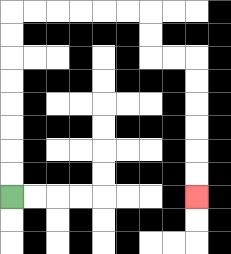{'start': '[0, 8]', 'end': '[8, 8]', 'path_directions': 'U,U,U,U,U,U,U,U,R,R,R,R,R,R,D,D,R,R,D,D,D,D,D,D', 'path_coordinates': '[[0, 8], [0, 7], [0, 6], [0, 5], [0, 4], [0, 3], [0, 2], [0, 1], [0, 0], [1, 0], [2, 0], [3, 0], [4, 0], [5, 0], [6, 0], [6, 1], [6, 2], [7, 2], [8, 2], [8, 3], [8, 4], [8, 5], [8, 6], [8, 7], [8, 8]]'}